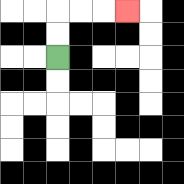{'start': '[2, 2]', 'end': '[5, 0]', 'path_directions': 'U,U,R,R,R', 'path_coordinates': '[[2, 2], [2, 1], [2, 0], [3, 0], [4, 0], [5, 0]]'}